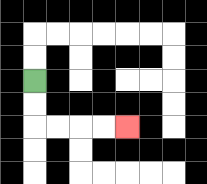{'start': '[1, 3]', 'end': '[5, 5]', 'path_directions': 'D,D,R,R,R,R', 'path_coordinates': '[[1, 3], [1, 4], [1, 5], [2, 5], [3, 5], [4, 5], [5, 5]]'}